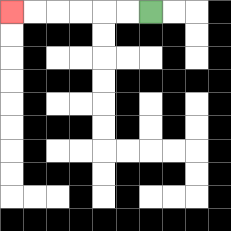{'start': '[6, 0]', 'end': '[0, 0]', 'path_directions': 'L,L,L,L,L,L', 'path_coordinates': '[[6, 0], [5, 0], [4, 0], [3, 0], [2, 0], [1, 0], [0, 0]]'}